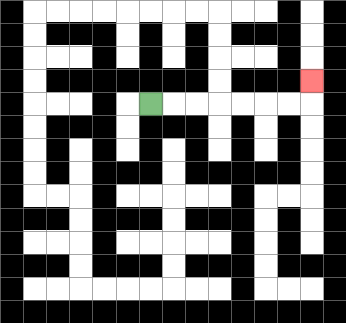{'start': '[6, 4]', 'end': '[13, 3]', 'path_directions': 'R,R,R,R,R,R,R,U', 'path_coordinates': '[[6, 4], [7, 4], [8, 4], [9, 4], [10, 4], [11, 4], [12, 4], [13, 4], [13, 3]]'}